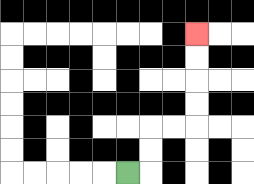{'start': '[5, 7]', 'end': '[8, 1]', 'path_directions': 'R,U,U,R,R,U,U,U,U', 'path_coordinates': '[[5, 7], [6, 7], [6, 6], [6, 5], [7, 5], [8, 5], [8, 4], [8, 3], [8, 2], [8, 1]]'}